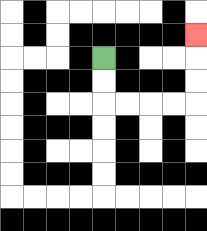{'start': '[4, 2]', 'end': '[8, 1]', 'path_directions': 'D,D,R,R,R,R,U,U,U', 'path_coordinates': '[[4, 2], [4, 3], [4, 4], [5, 4], [6, 4], [7, 4], [8, 4], [8, 3], [8, 2], [8, 1]]'}